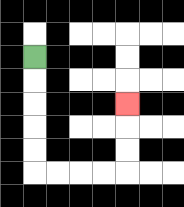{'start': '[1, 2]', 'end': '[5, 4]', 'path_directions': 'D,D,D,D,D,R,R,R,R,U,U,U', 'path_coordinates': '[[1, 2], [1, 3], [1, 4], [1, 5], [1, 6], [1, 7], [2, 7], [3, 7], [4, 7], [5, 7], [5, 6], [5, 5], [5, 4]]'}